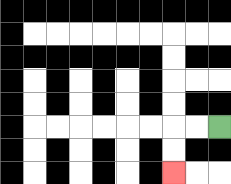{'start': '[9, 5]', 'end': '[7, 7]', 'path_directions': 'L,L,D,D', 'path_coordinates': '[[9, 5], [8, 5], [7, 5], [7, 6], [7, 7]]'}